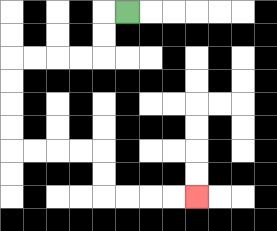{'start': '[5, 0]', 'end': '[8, 8]', 'path_directions': 'L,D,D,L,L,L,L,D,D,D,D,R,R,R,R,D,D,R,R,R,R', 'path_coordinates': '[[5, 0], [4, 0], [4, 1], [4, 2], [3, 2], [2, 2], [1, 2], [0, 2], [0, 3], [0, 4], [0, 5], [0, 6], [1, 6], [2, 6], [3, 6], [4, 6], [4, 7], [4, 8], [5, 8], [6, 8], [7, 8], [8, 8]]'}